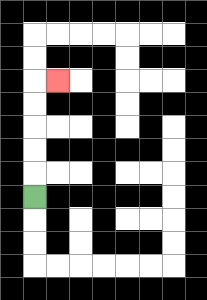{'start': '[1, 8]', 'end': '[2, 3]', 'path_directions': 'U,U,U,U,U,R', 'path_coordinates': '[[1, 8], [1, 7], [1, 6], [1, 5], [1, 4], [1, 3], [2, 3]]'}